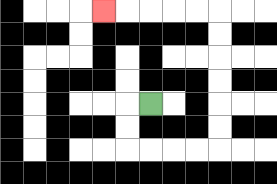{'start': '[6, 4]', 'end': '[4, 0]', 'path_directions': 'L,D,D,R,R,R,R,U,U,U,U,U,U,L,L,L,L,L', 'path_coordinates': '[[6, 4], [5, 4], [5, 5], [5, 6], [6, 6], [7, 6], [8, 6], [9, 6], [9, 5], [9, 4], [9, 3], [9, 2], [9, 1], [9, 0], [8, 0], [7, 0], [6, 0], [5, 0], [4, 0]]'}